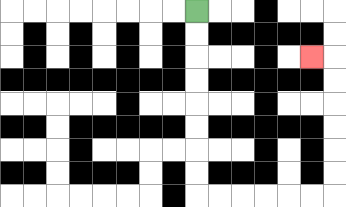{'start': '[8, 0]', 'end': '[13, 2]', 'path_directions': 'D,D,D,D,D,D,D,D,R,R,R,R,R,R,U,U,U,U,U,U,L', 'path_coordinates': '[[8, 0], [8, 1], [8, 2], [8, 3], [8, 4], [8, 5], [8, 6], [8, 7], [8, 8], [9, 8], [10, 8], [11, 8], [12, 8], [13, 8], [14, 8], [14, 7], [14, 6], [14, 5], [14, 4], [14, 3], [14, 2], [13, 2]]'}